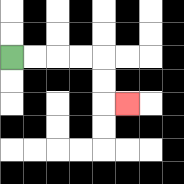{'start': '[0, 2]', 'end': '[5, 4]', 'path_directions': 'R,R,R,R,D,D,R', 'path_coordinates': '[[0, 2], [1, 2], [2, 2], [3, 2], [4, 2], [4, 3], [4, 4], [5, 4]]'}